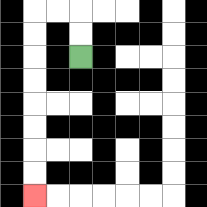{'start': '[3, 2]', 'end': '[1, 8]', 'path_directions': 'U,U,L,L,D,D,D,D,D,D,D,D', 'path_coordinates': '[[3, 2], [3, 1], [3, 0], [2, 0], [1, 0], [1, 1], [1, 2], [1, 3], [1, 4], [1, 5], [1, 6], [1, 7], [1, 8]]'}